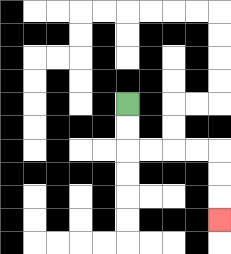{'start': '[5, 4]', 'end': '[9, 9]', 'path_directions': 'D,D,R,R,R,R,D,D,D', 'path_coordinates': '[[5, 4], [5, 5], [5, 6], [6, 6], [7, 6], [8, 6], [9, 6], [9, 7], [9, 8], [9, 9]]'}